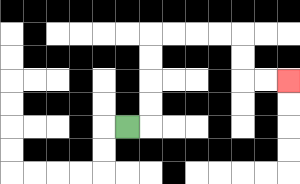{'start': '[5, 5]', 'end': '[12, 3]', 'path_directions': 'R,U,U,U,U,R,R,R,R,D,D,R,R', 'path_coordinates': '[[5, 5], [6, 5], [6, 4], [6, 3], [6, 2], [6, 1], [7, 1], [8, 1], [9, 1], [10, 1], [10, 2], [10, 3], [11, 3], [12, 3]]'}